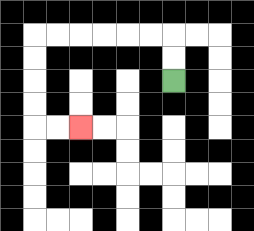{'start': '[7, 3]', 'end': '[3, 5]', 'path_directions': 'U,U,L,L,L,L,L,L,D,D,D,D,R,R', 'path_coordinates': '[[7, 3], [7, 2], [7, 1], [6, 1], [5, 1], [4, 1], [3, 1], [2, 1], [1, 1], [1, 2], [1, 3], [1, 4], [1, 5], [2, 5], [3, 5]]'}